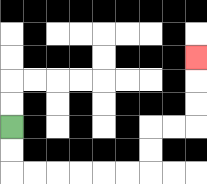{'start': '[0, 5]', 'end': '[8, 2]', 'path_directions': 'D,D,R,R,R,R,R,R,U,U,R,R,U,U,U', 'path_coordinates': '[[0, 5], [0, 6], [0, 7], [1, 7], [2, 7], [3, 7], [4, 7], [5, 7], [6, 7], [6, 6], [6, 5], [7, 5], [8, 5], [8, 4], [8, 3], [8, 2]]'}